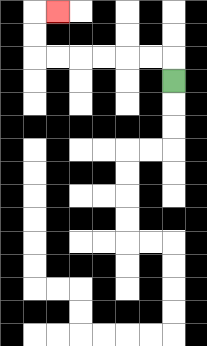{'start': '[7, 3]', 'end': '[2, 0]', 'path_directions': 'U,L,L,L,L,L,L,U,U,R', 'path_coordinates': '[[7, 3], [7, 2], [6, 2], [5, 2], [4, 2], [3, 2], [2, 2], [1, 2], [1, 1], [1, 0], [2, 0]]'}